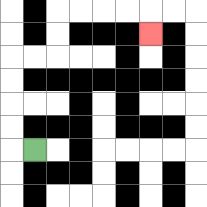{'start': '[1, 6]', 'end': '[6, 1]', 'path_directions': 'L,U,U,U,U,R,R,U,U,R,R,R,R,D', 'path_coordinates': '[[1, 6], [0, 6], [0, 5], [0, 4], [0, 3], [0, 2], [1, 2], [2, 2], [2, 1], [2, 0], [3, 0], [4, 0], [5, 0], [6, 0], [6, 1]]'}